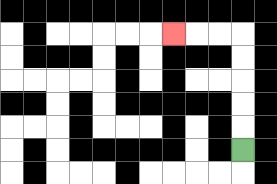{'start': '[10, 6]', 'end': '[7, 1]', 'path_directions': 'U,U,U,U,U,L,L,L', 'path_coordinates': '[[10, 6], [10, 5], [10, 4], [10, 3], [10, 2], [10, 1], [9, 1], [8, 1], [7, 1]]'}